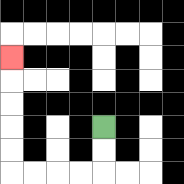{'start': '[4, 5]', 'end': '[0, 2]', 'path_directions': 'D,D,L,L,L,L,U,U,U,U,U', 'path_coordinates': '[[4, 5], [4, 6], [4, 7], [3, 7], [2, 7], [1, 7], [0, 7], [0, 6], [0, 5], [0, 4], [0, 3], [0, 2]]'}